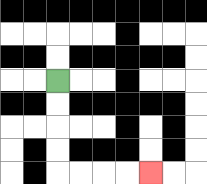{'start': '[2, 3]', 'end': '[6, 7]', 'path_directions': 'D,D,D,D,R,R,R,R', 'path_coordinates': '[[2, 3], [2, 4], [2, 5], [2, 6], [2, 7], [3, 7], [4, 7], [5, 7], [6, 7]]'}